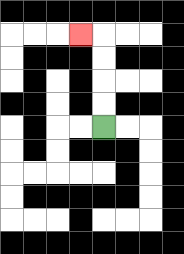{'start': '[4, 5]', 'end': '[3, 1]', 'path_directions': 'U,U,U,U,L', 'path_coordinates': '[[4, 5], [4, 4], [4, 3], [4, 2], [4, 1], [3, 1]]'}